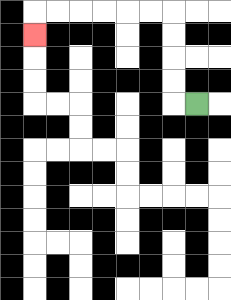{'start': '[8, 4]', 'end': '[1, 1]', 'path_directions': 'L,U,U,U,U,L,L,L,L,L,L,D', 'path_coordinates': '[[8, 4], [7, 4], [7, 3], [7, 2], [7, 1], [7, 0], [6, 0], [5, 0], [4, 0], [3, 0], [2, 0], [1, 0], [1, 1]]'}